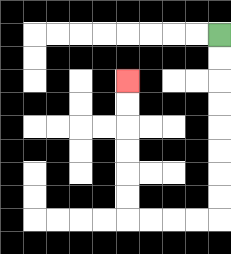{'start': '[9, 1]', 'end': '[5, 3]', 'path_directions': 'D,D,D,D,D,D,D,D,L,L,L,L,U,U,U,U,U,U', 'path_coordinates': '[[9, 1], [9, 2], [9, 3], [9, 4], [9, 5], [9, 6], [9, 7], [9, 8], [9, 9], [8, 9], [7, 9], [6, 9], [5, 9], [5, 8], [5, 7], [5, 6], [5, 5], [5, 4], [5, 3]]'}